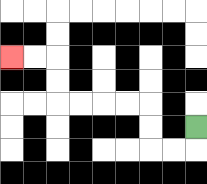{'start': '[8, 5]', 'end': '[0, 2]', 'path_directions': 'D,L,L,U,U,L,L,L,L,U,U,L,L', 'path_coordinates': '[[8, 5], [8, 6], [7, 6], [6, 6], [6, 5], [6, 4], [5, 4], [4, 4], [3, 4], [2, 4], [2, 3], [2, 2], [1, 2], [0, 2]]'}